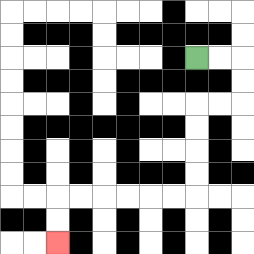{'start': '[8, 2]', 'end': '[2, 10]', 'path_directions': 'R,R,D,D,L,L,D,D,D,D,L,L,L,L,L,L,D,D', 'path_coordinates': '[[8, 2], [9, 2], [10, 2], [10, 3], [10, 4], [9, 4], [8, 4], [8, 5], [8, 6], [8, 7], [8, 8], [7, 8], [6, 8], [5, 8], [4, 8], [3, 8], [2, 8], [2, 9], [2, 10]]'}